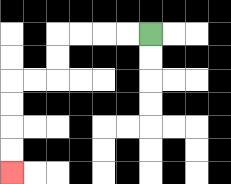{'start': '[6, 1]', 'end': '[0, 7]', 'path_directions': 'L,L,L,L,D,D,L,L,D,D,D,D', 'path_coordinates': '[[6, 1], [5, 1], [4, 1], [3, 1], [2, 1], [2, 2], [2, 3], [1, 3], [0, 3], [0, 4], [0, 5], [0, 6], [0, 7]]'}